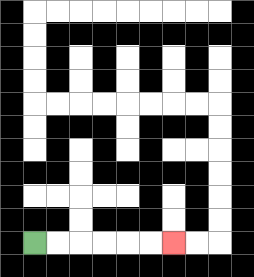{'start': '[1, 10]', 'end': '[7, 10]', 'path_directions': 'R,R,R,R,R,R', 'path_coordinates': '[[1, 10], [2, 10], [3, 10], [4, 10], [5, 10], [6, 10], [7, 10]]'}